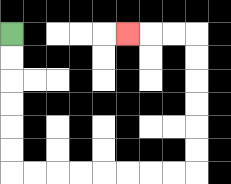{'start': '[0, 1]', 'end': '[5, 1]', 'path_directions': 'D,D,D,D,D,D,R,R,R,R,R,R,R,R,U,U,U,U,U,U,L,L,L', 'path_coordinates': '[[0, 1], [0, 2], [0, 3], [0, 4], [0, 5], [0, 6], [0, 7], [1, 7], [2, 7], [3, 7], [4, 7], [5, 7], [6, 7], [7, 7], [8, 7], [8, 6], [8, 5], [8, 4], [8, 3], [8, 2], [8, 1], [7, 1], [6, 1], [5, 1]]'}